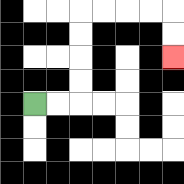{'start': '[1, 4]', 'end': '[7, 2]', 'path_directions': 'R,R,U,U,U,U,R,R,R,R,D,D', 'path_coordinates': '[[1, 4], [2, 4], [3, 4], [3, 3], [3, 2], [3, 1], [3, 0], [4, 0], [5, 0], [6, 0], [7, 0], [7, 1], [7, 2]]'}